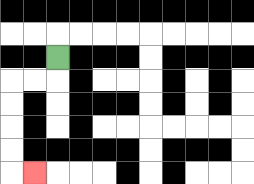{'start': '[2, 2]', 'end': '[1, 7]', 'path_directions': 'D,L,L,D,D,D,D,R', 'path_coordinates': '[[2, 2], [2, 3], [1, 3], [0, 3], [0, 4], [0, 5], [0, 6], [0, 7], [1, 7]]'}